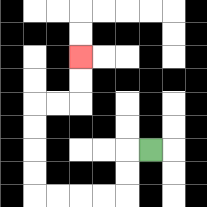{'start': '[6, 6]', 'end': '[3, 2]', 'path_directions': 'L,D,D,L,L,L,L,U,U,U,U,R,R,U,U', 'path_coordinates': '[[6, 6], [5, 6], [5, 7], [5, 8], [4, 8], [3, 8], [2, 8], [1, 8], [1, 7], [1, 6], [1, 5], [1, 4], [2, 4], [3, 4], [3, 3], [3, 2]]'}